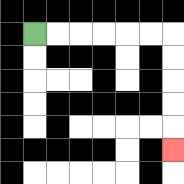{'start': '[1, 1]', 'end': '[7, 6]', 'path_directions': 'R,R,R,R,R,R,D,D,D,D,D', 'path_coordinates': '[[1, 1], [2, 1], [3, 1], [4, 1], [5, 1], [6, 1], [7, 1], [7, 2], [7, 3], [7, 4], [7, 5], [7, 6]]'}